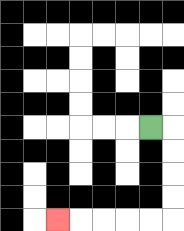{'start': '[6, 5]', 'end': '[2, 9]', 'path_directions': 'R,D,D,D,D,L,L,L,L,L', 'path_coordinates': '[[6, 5], [7, 5], [7, 6], [7, 7], [7, 8], [7, 9], [6, 9], [5, 9], [4, 9], [3, 9], [2, 9]]'}